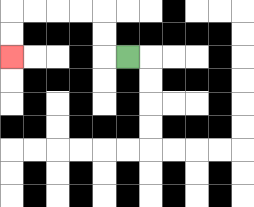{'start': '[5, 2]', 'end': '[0, 2]', 'path_directions': 'L,U,U,L,L,L,L,D,D', 'path_coordinates': '[[5, 2], [4, 2], [4, 1], [4, 0], [3, 0], [2, 0], [1, 0], [0, 0], [0, 1], [0, 2]]'}